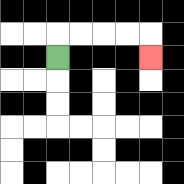{'start': '[2, 2]', 'end': '[6, 2]', 'path_directions': 'U,R,R,R,R,D', 'path_coordinates': '[[2, 2], [2, 1], [3, 1], [4, 1], [5, 1], [6, 1], [6, 2]]'}